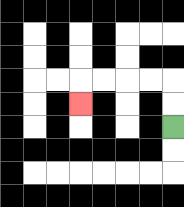{'start': '[7, 5]', 'end': '[3, 4]', 'path_directions': 'U,U,L,L,L,L,D', 'path_coordinates': '[[7, 5], [7, 4], [7, 3], [6, 3], [5, 3], [4, 3], [3, 3], [3, 4]]'}